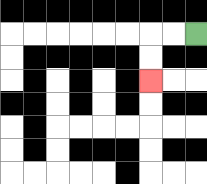{'start': '[8, 1]', 'end': '[6, 3]', 'path_directions': 'L,L,D,D', 'path_coordinates': '[[8, 1], [7, 1], [6, 1], [6, 2], [6, 3]]'}